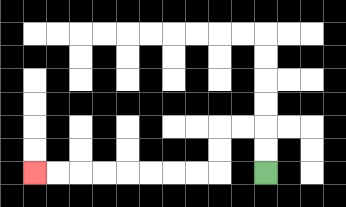{'start': '[11, 7]', 'end': '[1, 7]', 'path_directions': 'U,U,L,L,D,D,L,L,L,L,L,L,L,L', 'path_coordinates': '[[11, 7], [11, 6], [11, 5], [10, 5], [9, 5], [9, 6], [9, 7], [8, 7], [7, 7], [6, 7], [5, 7], [4, 7], [3, 7], [2, 7], [1, 7]]'}